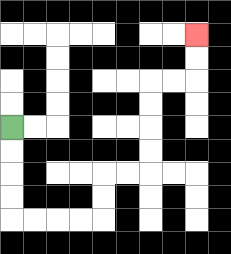{'start': '[0, 5]', 'end': '[8, 1]', 'path_directions': 'D,D,D,D,R,R,R,R,U,U,R,R,U,U,U,U,R,R,U,U', 'path_coordinates': '[[0, 5], [0, 6], [0, 7], [0, 8], [0, 9], [1, 9], [2, 9], [3, 9], [4, 9], [4, 8], [4, 7], [5, 7], [6, 7], [6, 6], [6, 5], [6, 4], [6, 3], [7, 3], [8, 3], [8, 2], [8, 1]]'}